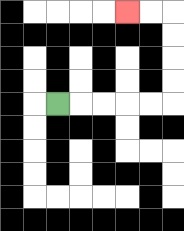{'start': '[2, 4]', 'end': '[5, 0]', 'path_directions': 'R,R,R,R,R,U,U,U,U,L,L', 'path_coordinates': '[[2, 4], [3, 4], [4, 4], [5, 4], [6, 4], [7, 4], [7, 3], [7, 2], [7, 1], [7, 0], [6, 0], [5, 0]]'}